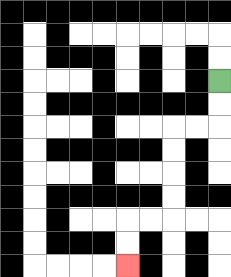{'start': '[9, 3]', 'end': '[5, 11]', 'path_directions': 'D,D,L,L,D,D,D,D,L,L,D,D', 'path_coordinates': '[[9, 3], [9, 4], [9, 5], [8, 5], [7, 5], [7, 6], [7, 7], [7, 8], [7, 9], [6, 9], [5, 9], [5, 10], [5, 11]]'}